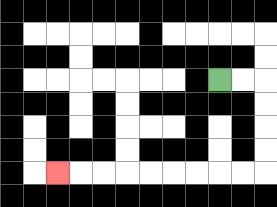{'start': '[9, 3]', 'end': '[2, 7]', 'path_directions': 'R,R,D,D,D,D,L,L,L,L,L,L,L,L,L', 'path_coordinates': '[[9, 3], [10, 3], [11, 3], [11, 4], [11, 5], [11, 6], [11, 7], [10, 7], [9, 7], [8, 7], [7, 7], [6, 7], [5, 7], [4, 7], [3, 7], [2, 7]]'}